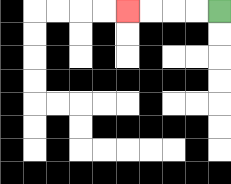{'start': '[9, 0]', 'end': '[5, 0]', 'path_directions': 'L,L,L,L', 'path_coordinates': '[[9, 0], [8, 0], [7, 0], [6, 0], [5, 0]]'}